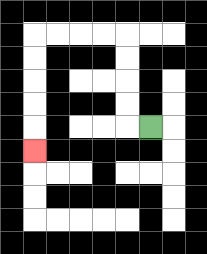{'start': '[6, 5]', 'end': '[1, 6]', 'path_directions': 'L,U,U,U,U,L,L,L,L,D,D,D,D,D', 'path_coordinates': '[[6, 5], [5, 5], [5, 4], [5, 3], [5, 2], [5, 1], [4, 1], [3, 1], [2, 1], [1, 1], [1, 2], [1, 3], [1, 4], [1, 5], [1, 6]]'}